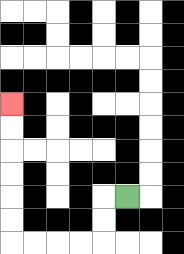{'start': '[5, 8]', 'end': '[0, 4]', 'path_directions': 'L,D,D,L,L,L,L,U,U,U,U,U,U', 'path_coordinates': '[[5, 8], [4, 8], [4, 9], [4, 10], [3, 10], [2, 10], [1, 10], [0, 10], [0, 9], [0, 8], [0, 7], [0, 6], [0, 5], [0, 4]]'}